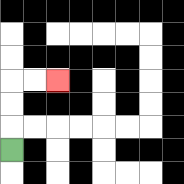{'start': '[0, 6]', 'end': '[2, 3]', 'path_directions': 'U,U,U,R,R', 'path_coordinates': '[[0, 6], [0, 5], [0, 4], [0, 3], [1, 3], [2, 3]]'}